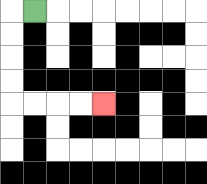{'start': '[1, 0]', 'end': '[4, 4]', 'path_directions': 'L,D,D,D,D,R,R,R,R', 'path_coordinates': '[[1, 0], [0, 0], [0, 1], [0, 2], [0, 3], [0, 4], [1, 4], [2, 4], [3, 4], [4, 4]]'}